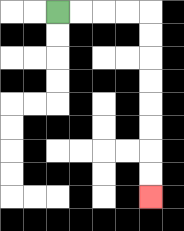{'start': '[2, 0]', 'end': '[6, 8]', 'path_directions': 'R,R,R,R,D,D,D,D,D,D,D,D', 'path_coordinates': '[[2, 0], [3, 0], [4, 0], [5, 0], [6, 0], [6, 1], [6, 2], [6, 3], [6, 4], [6, 5], [6, 6], [6, 7], [6, 8]]'}